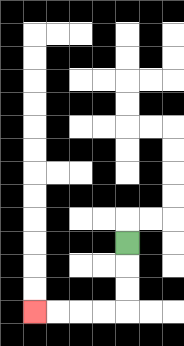{'start': '[5, 10]', 'end': '[1, 13]', 'path_directions': 'D,D,D,L,L,L,L', 'path_coordinates': '[[5, 10], [5, 11], [5, 12], [5, 13], [4, 13], [3, 13], [2, 13], [1, 13]]'}